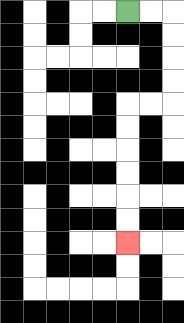{'start': '[5, 0]', 'end': '[5, 10]', 'path_directions': 'R,R,D,D,D,D,L,L,D,D,D,D,D,D', 'path_coordinates': '[[5, 0], [6, 0], [7, 0], [7, 1], [7, 2], [7, 3], [7, 4], [6, 4], [5, 4], [5, 5], [5, 6], [5, 7], [5, 8], [5, 9], [5, 10]]'}